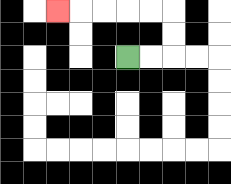{'start': '[5, 2]', 'end': '[2, 0]', 'path_directions': 'R,R,U,U,L,L,L,L,L', 'path_coordinates': '[[5, 2], [6, 2], [7, 2], [7, 1], [7, 0], [6, 0], [5, 0], [4, 0], [3, 0], [2, 0]]'}